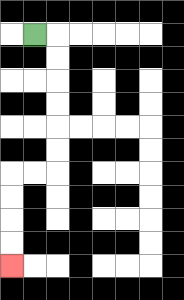{'start': '[1, 1]', 'end': '[0, 11]', 'path_directions': 'R,D,D,D,D,D,D,L,L,D,D,D,D', 'path_coordinates': '[[1, 1], [2, 1], [2, 2], [2, 3], [2, 4], [2, 5], [2, 6], [2, 7], [1, 7], [0, 7], [0, 8], [0, 9], [0, 10], [0, 11]]'}